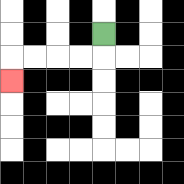{'start': '[4, 1]', 'end': '[0, 3]', 'path_directions': 'D,L,L,L,L,D', 'path_coordinates': '[[4, 1], [4, 2], [3, 2], [2, 2], [1, 2], [0, 2], [0, 3]]'}